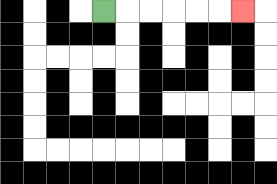{'start': '[4, 0]', 'end': '[10, 0]', 'path_directions': 'R,R,R,R,R,R', 'path_coordinates': '[[4, 0], [5, 0], [6, 0], [7, 0], [8, 0], [9, 0], [10, 0]]'}